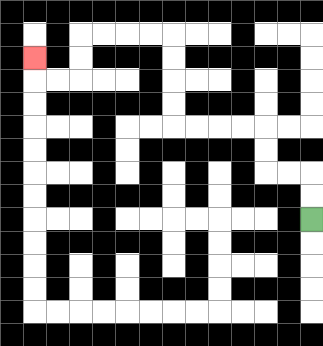{'start': '[13, 9]', 'end': '[1, 2]', 'path_directions': 'U,U,L,L,U,U,L,L,L,L,U,U,U,U,L,L,L,L,D,D,L,L,U', 'path_coordinates': '[[13, 9], [13, 8], [13, 7], [12, 7], [11, 7], [11, 6], [11, 5], [10, 5], [9, 5], [8, 5], [7, 5], [7, 4], [7, 3], [7, 2], [7, 1], [6, 1], [5, 1], [4, 1], [3, 1], [3, 2], [3, 3], [2, 3], [1, 3], [1, 2]]'}